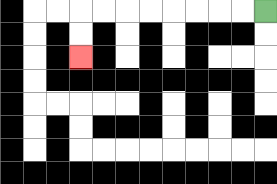{'start': '[11, 0]', 'end': '[3, 2]', 'path_directions': 'L,L,L,L,L,L,L,L,D,D', 'path_coordinates': '[[11, 0], [10, 0], [9, 0], [8, 0], [7, 0], [6, 0], [5, 0], [4, 0], [3, 0], [3, 1], [3, 2]]'}